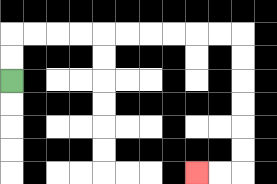{'start': '[0, 3]', 'end': '[8, 7]', 'path_directions': 'U,U,R,R,R,R,R,R,R,R,R,R,D,D,D,D,D,D,L,L', 'path_coordinates': '[[0, 3], [0, 2], [0, 1], [1, 1], [2, 1], [3, 1], [4, 1], [5, 1], [6, 1], [7, 1], [8, 1], [9, 1], [10, 1], [10, 2], [10, 3], [10, 4], [10, 5], [10, 6], [10, 7], [9, 7], [8, 7]]'}